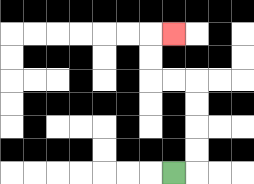{'start': '[7, 7]', 'end': '[7, 1]', 'path_directions': 'R,U,U,U,U,L,L,U,U,R', 'path_coordinates': '[[7, 7], [8, 7], [8, 6], [8, 5], [8, 4], [8, 3], [7, 3], [6, 3], [6, 2], [6, 1], [7, 1]]'}